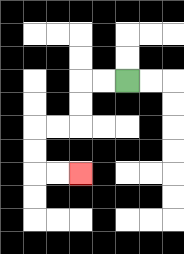{'start': '[5, 3]', 'end': '[3, 7]', 'path_directions': 'L,L,D,D,L,L,D,D,R,R', 'path_coordinates': '[[5, 3], [4, 3], [3, 3], [3, 4], [3, 5], [2, 5], [1, 5], [1, 6], [1, 7], [2, 7], [3, 7]]'}